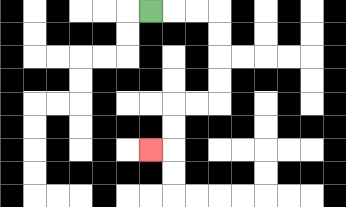{'start': '[6, 0]', 'end': '[6, 6]', 'path_directions': 'R,R,R,D,D,D,D,L,L,D,D,L', 'path_coordinates': '[[6, 0], [7, 0], [8, 0], [9, 0], [9, 1], [9, 2], [9, 3], [9, 4], [8, 4], [7, 4], [7, 5], [7, 6], [6, 6]]'}